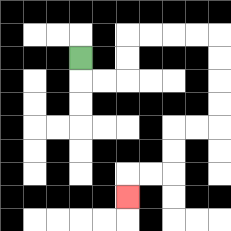{'start': '[3, 2]', 'end': '[5, 8]', 'path_directions': 'D,R,R,U,U,R,R,R,R,D,D,D,D,L,L,D,D,L,L,D', 'path_coordinates': '[[3, 2], [3, 3], [4, 3], [5, 3], [5, 2], [5, 1], [6, 1], [7, 1], [8, 1], [9, 1], [9, 2], [9, 3], [9, 4], [9, 5], [8, 5], [7, 5], [7, 6], [7, 7], [6, 7], [5, 7], [5, 8]]'}